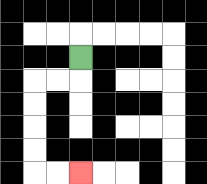{'start': '[3, 2]', 'end': '[3, 7]', 'path_directions': 'D,L,L,D,D,D,D,R,R', 'path_coordinates': '[[3, 2], [3, 3], [2, 3], [1, 3], [1, 4], [1, 5], [1, 6], [1, 7], [2, 7], [3, 7]]'}